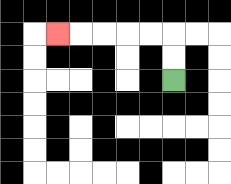{'start': '[7, 3]', 'end': '[2, 1]', 'path_directions': 'U,U,L,L,L,L,L', 'path_coordinates': '[[7, 3], [7, 2], [7, 1], [6, 1], [5, 1], [4, 1], [3, 1], [2, 1]]'}